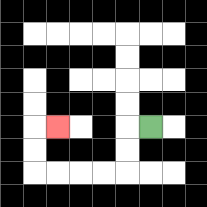{'start': '[6, 5]', 'end': '[2, 5]', 'path_directions': 'L,D,D,L,L,L,L,U,U,R', 'path_coordinates': '[[6, 5], [5, 5], [5, 6], [5, 7], [4, 7], [3, 7], [2, 7], [1, 7], [1, 6], [1, 5], [2, 5]]'}